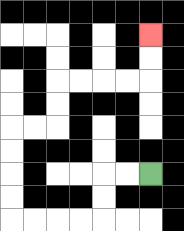{'start': '[6, 7]', 'end': '[6, 1]', 'path_directions': 'L,L,D,D,L,L,L,L,U,U,U,U,R,R,U,U,R,R,R,R,U,U', 'path_coordinates': '[[6, 7], [5, 7], [4, 7], [4, 8], [4, 9], [3, 9], [2, 9], [1, 9], [0, 9], [0, 8], [0, 7], [0, 6], [0, 5], [1, 5], [2, 5], [2, 4], [2, 3], [3, 3], [4, 3], [5, 3], [6, 3], [6, 2], [6, 1]]'}